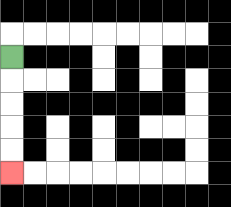{'start': '[0, 2]', 'end': '[0, 7]', 'path_directions': 'D,D,D,D,D', 'path_coordinates': '[[0, 2], [0, 3], [0, 4], [0, 5], [0, 6], [0, 7]]'}